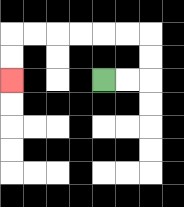{'start': '[4, 3]', 'end': '[0, 3]', 'path_directions': 'R,R,U,U,L,L,L,L,L,L,D,D', 'path_coordinates': '[[4, 3], [5, 3], [6, 3], [6, 2], [6, 1], [5, 1], [4, 1], [3, 1], [2, 1], [1, 1], [0, 1], [0, 2], [0, 3]]'}